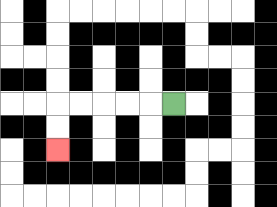{'start': '[7, 4]', 'end': '[2, 6]', 'path_directions': 'L,L,L,L,L,D,D', 'path_coordinates': '[[7, 4], [6, 4], [5, 4], [4, 4], [3, 4], [2, 4], [2, 5], [2, 6]]'}